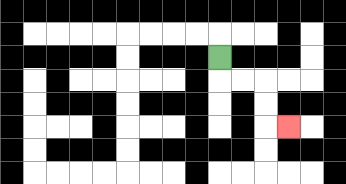{'start': '[9, 2]', 'end': '[12, 5]', 'path_directions': 'D,R,R,D,D,R', 'path_coordinates': '[[9, 2], [9, 3], [10, 3], [11, 3], [11, 4], [11, 5], [12, 5]]'}